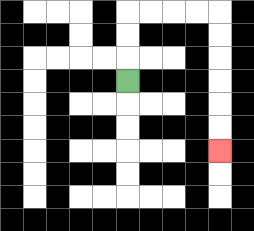{'start': '[5, 3]', 'end': '[9, 6]', 'path_directions': 'U,U,U,R,R,R,R,D,D,D,D,D,D', 'path_coordinates': '[[5, 3], [5, 2], [5, 1], [5, 0], [6, 0], [7, 0], [8, 0], [9, 0], [9, 1], [9, 2], [9, 3], [9, 4], [9, 5], [9, 6]]'}